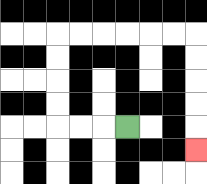{'start': '[5, 5]', 'end': '[8, 6]', 'path_directions': 'L,L,L,U,U,U,U,R,R,R,R,R,R,D,D,D,D,D', 'path_coordinates': '[[5, 5], [4, 5], [3, 5], [2, 5], [2, 4], [2, 3], [2, 2], [2, 1], [3, 1], [4, 1], [5, 1], [6, 1], [7, 1], [8, 1], [8, 2], [8, 3], [8, 4], [8, 5], [8, 6]]'}